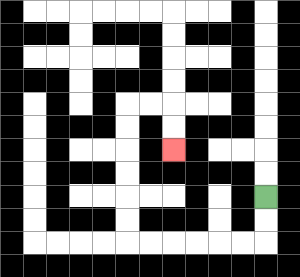{'start': '[11, 8]', 'end': '[7, 6]', 'path_directions': 'D,D,L,L,L,L,L,L,U,U,U,U,U,U,R,R,D,D', 'path_coordinates': '[[11, 8], [11, 9], [11, 10], [10, 10], [9, 10], [8, 10], [7, 10], [6, 10], [5, 10], [5, 9], [5, 8], [5, 7], [5, 6], [5, 5], [5, 4], [6, 4], [7, 4], [7, 5], [7, 6]]'}